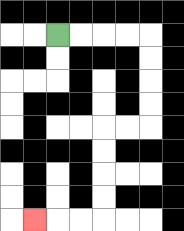{'start': '[2, 1]', 'end': '[1, 9]', 'path_directions': 'R,R,R,R,D,D,D,D,L,L,D,D,D,D,L,L,L', 'path_coordinates': '[[2, 1], [3, 1], [4, 1], [5, 1], [6, 1], [6, 2], [6, 3], [6, 4], [6, 5], [5, 5], [4, 5], [4, 6], [4, 7], [4, 8], [4, 9], [3, 9], [2, 9], [1, 9]]'}